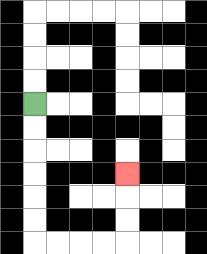{'start': '[1, 4]', 'end': '[5, 7]', 'path_directions': 'D,D,D,D,D,D,R,R,R,R,U,U,U', 'path_coordinates': '[[1, 4], [1, 5], [1, 6], [1, 7], [1, 8], [1, 9], [1, 10], [2, 10], [3, 10], [4, 10], [5, 10], [5, 9], [5, 8], [5, 7]]'}